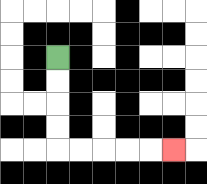{'start': '[2, 2]', 'end': '[7, 6]', 'path_directions': 'D,D,D,D,R,R,R,R,R', 'path_coordinates': '[[2, 2], [2, 3], [2, 4], [2, 5], [2, 6], [3, 6], [4, 6], [5, 6], [6, 6], [7, 6]]'}